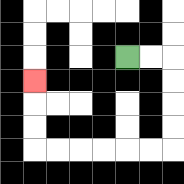{'start': '[5, 2]', 'end': '[1, 3]', 'path_directions': 'R,R,D,D,D,D,L,L,L,L,L,L,U,U,U', 'path_coordinates': '[[5, 2], [6, 2], [7, 2], [7, 3], [7, 4], [7, 5], [7, 6], [6, 6], [5, 6], [4, 6], [3, 6], [2, 6], [1, 6], [1, 5], [1, 4], [1, 3]]'}